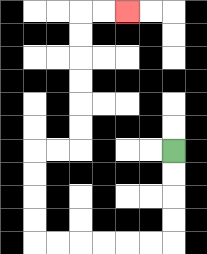{'start': '[7, 6]', 'end': '[5, 0]', 'path_directions': 'D,D,D,D,L,L,L,L,L,L,U,U,U,U,R,R,U,U,U,U,U,U,R,R', 'path_coordinates': '[[7, 6], [7, 7], [7, 8], [7, 9], [7, 10], [6, 10], [5, 10], [4, 10], [3, 10], [2, 10], [1, 10], [1, 9], [1, 8], [1, 7], [1, 6], [2, 6], [3, 6], [3, 5], [3, 4], [3, 3], [3, 2], [3, 1], [3, 0], [4, 0], [5, 0]]'}